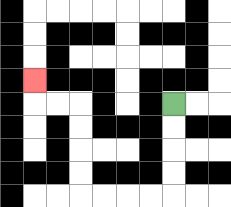{'start': '[7, 4]', 'end': '[1, 3]', 'path_directions': 'D,D,D,D,L,L,L,L,U,U,U,U,L,L,U', 'path_coordinates': '[[7, 4], [7, 5], [7, 6], [7, 7], [7, 8], [6, 8], [5, 8], [4, 8], [3, 8], [3, 7], [3, 6], [3, 5], [3, 4], [2, 4], [1, 4], [1, 3]]'}